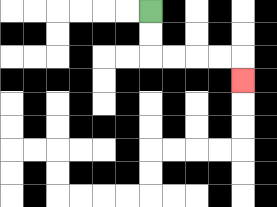{'start': '[6, 0]', 'end': '[10, 3]', 'path_directions': 'D,D,R,R,R,R,D', 'path_coordinates': '[[6, 0], [6, 1], [6, 2], [7, 2], [8, 2], [9, 2], [10, 2], [10, 3]]'}